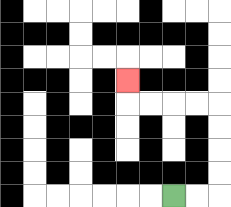{'start': '[7, 8]', 'end': '[5, 3]', 'path_directions': 'R,R,U,U,U,U,L,L,L,L,U', 'path_coordinates': '[[7, 8], [8, 8], [9, 8], [9, 7], [9, 6], [9, 5], [9, 4], [8, 4], [7, 4], [6, 4], [5, 4], [5, 3]]'}